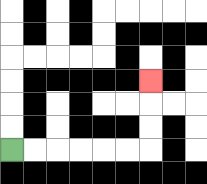{'start': '[0, 6]', 'end': '[6, 3]', 'path_directions': 'R,R,R,R,R,R,U,U,U', 'path_coordinates': '[[0, 6], [1, 6], [2, 6], [3, 6], [4, 6], [5, 6], [6, 6], [6, 5], [6, 4], [6, 3]]'}